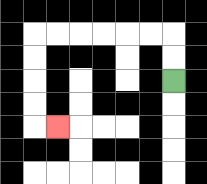{'start': '[7, 3]', 'end': '[2, 5]', 'path_directions': 'U,U,L,L,L,L,L,L,D,D,D,D,R', 'path_coordinates': '[[7, 3], [7, 2], [7, 1], [6, 1], [5, 1], [4, 1], [3, 1], [2, 1], [1, 1], [1, 2], [1, 3], [1, 4], [1, 5], [2, 5]]'}